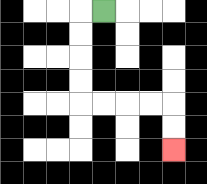{'start': '[4, 0]', 'end': '[7, 6]', 'path_directions': 'L,D,D,D,D,R,R,R,R,D,D', 'path_coordinates': '[[4, 0], [3, 0], [3, 1], [3, 2], [3, 3], [3, 4], [4, 4], [5, 4], [6, 4], [7, 4], [7, 5], [7, 6]]'}